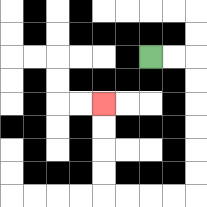{'start': '[6, 2]', 'end': '[4, 4]', 'path_directions': 'R,R,D,D,D,D,D,D,L,L,L,L,U,U,U,U', 'path_coordinates': '[[6, 2], [7, 2], [8, 2], [8, 3], [8, 4], [8, 5], [8, 6], [8, 7], [8, 8], [7, 8], [6, 8], [5, 8], [4, 8], [4, 7], [4, 6], [4, 5], [4, 4]]'}